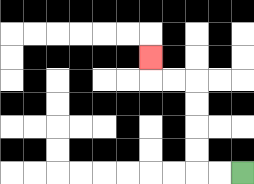{'start': '[10, 7]', 'end': '[6, 2]', 'path_directions': 'L,L,U,U,U,U,L,L,U', 'path_coordinates': '[[10, 7], [9, 7], [8, 7], [8, 6], [8, 5], [8, 4], [8, 3], [7, 3], [6, 3], [6, 2]]'}